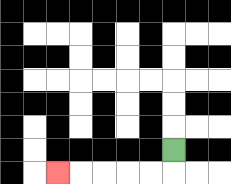{'start': '[7, 6]', 'end': '[2, 7]', 'path_directions': 'D,L,L,L,L,L', 'path_coordinates': '[[7, 6], [7, 7], [6, 7], [5, 7], [4, 7], [3, 7], [2, 7]]'}